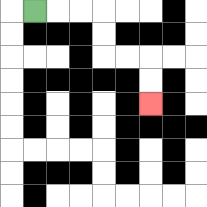{'start': '[1, 0]', 'end': '[6, 4]', 'path_directions': 'R,R,R,D,D,R,R,D,D', 'path_coordinates': '[[1, 0], [2, 0], [3, 0], [4, 0], [4, 1], [4, 2], [5, 2], [6, 2], [6, 3], [6, 4]]'}